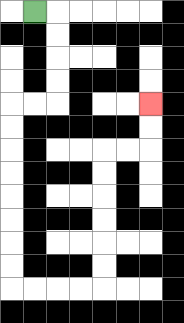{'start': '[1, 0]', 'end': '[6, 4]', 'path_directions': 'R,D,D,D,D,L,L,D,D,D,D,D,D,D,D,R,R,R,R,U,U,U,U,U,U,R,R,U,U', 'path_coordinates': '[[1, 0], [2, 0], [2, 1], [2, 2], [2, 3], [2, 4], [1, 4], [0, 4], [0, 5], [0, 6], [0, 7], [0, 8], [0, 9], [0, 10], [0, 11], [0, 12], [1, 12], [2, 12], [3, 12], [4, 12], [4, 11], [4, 10], [4, 9], [4, 8], [4, 7], [4, 6], [5, 6], [6, 6], [6, 5], [6, 4]]'}